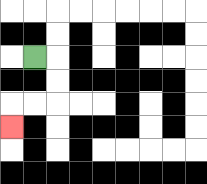{'start': '[1, 2]', 'end': '[0, 5]', 'path_directions': 'R,D,D,L,L,D', 'path_coordinates': '[[1, 2], [2, 2], [2, 3], [2, 4], [1, 4], [0, 4], [0, 5]]'}